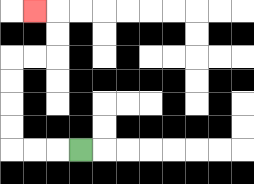{'start': '[3, 6]', 'end': '[1, 0]', 'path_directions': 'L,L,L,U,U,U,U,R,R,U,U,L', 'path_coordinates': '[[3, 6], [2, 6], [1, 6], [0, 6], [0, 5], [0, 4], [0, 3], [0, 2], [1, 2], [2, 2], [2, 1], [2, 0], [1, 0]]'}